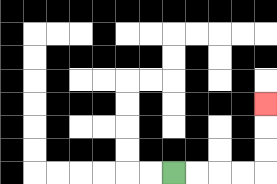{'start': '[7, 7]', 'end': '[11, 4]', 'path_directions': 'R,R,R,R,U,U,U', 'path_coordinates': '[[7, 7], [8, 7], [9, 7], [10, 7], [11, 7], [11, 6], [11, 5], [11, 4]]'}